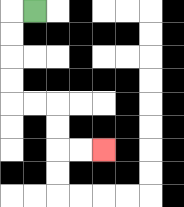{'start': '[1, 0]', 'end': '[4, 6]', 'path_directions': 'L,D,D,D,D,R,R,D,D,R,R', 'path_coordinates': '[[1, 0], [0, 0], [0, 1], [0, 2], [0, 3], [0, 4], [1, 4], [2, 4], [2, 5], [2, 6], [3, 6], [4, 6]]'}